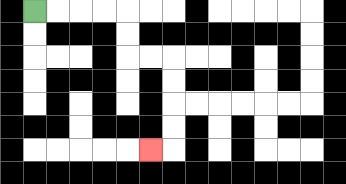{'start': '[1, 0]', 'end': '[6, 6]', 'path_directions': 'R,R,R,R,D,D,R,R,D,D,D,D,L', 'path_coordinates': '[[1, 0], [2, 0], [3, 0], [4, 0], [5, 0], [5, 1], [5, 2], [6, 2], [7, 2], [7, 3], [7, 4], [7, 5], [7, 6], [6, 6]]'}